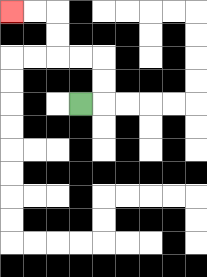{'start': '[3, 4]', 'end': '[0, 0]', 'path_directions': 'R,U,U,L,L,U,U,L,L', 'path_coordinates': '[[3, 4], [4, 4], [4, 3], [4, 2], [3, 2], [2, 2], [2, 1], [2, 0], [1, 0], [0, 0]]'}